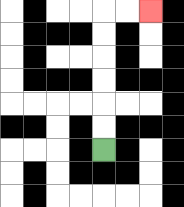{'start': '[4, 6]', 'end': '[6, 0]', 'path_directions': 'U,U,U,U,U,U,R,R', 'path_coordinates': '[[4, 6], [4, 5], [4, 4], [4, 3], [4, 2], [4, 1], [4, 0], [5, 0], [6, 0]]'}